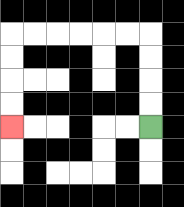{'start': '[6, 5]', 'end': '[0, 5]', 'path_directions': 'U,U,U,U,L,L,L,L,L,L,D,D,D,D', 'path_coordinates': '[[6, 5], [6, 4], [6, 3], [6, 2], [6, 1], [5, 1], [4, 1], [3, 1], [2, 1], [1, 1], [0, 1], [0, 2], [0, 3], [0, 4], [0, 5]]'}